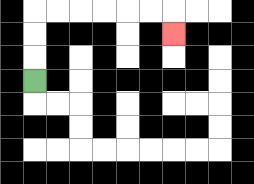{'start': '[1, 3]', 'end': '[7, 1]', 'path_directions': 'U,U,U,R,R,R,R,R,R,D', 'path_coordinates': '[[1, 3], [1, 2], [1, 1], [1, 0], [2, 0], [3, 0], [4, 0], [5, 0], [6, 0], [7, 0], [7, 1]]'}